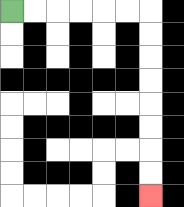{'start': '[0, 0]', 'end': '[6, 8]', 'path_directions': 'R,R,R,R,R,R,D,D,D,D,D,D,D,D', 'path_coordinates': '[[0, 0], [1, 0], [2, 0], [3, 0], [4, 0], [5, 0], [6, 0], [6, 1], [6, 2], [6, 3], [6, 4], [6, 5], [6, 6], [6, 7], [6, 8]]'}